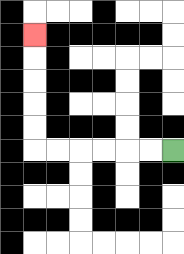{'start': '[7, 6]', 'end': '[1, 1]', 'path_directions': 'L,L,L,L,L,L,U,U,U,U,U', 'path_coordinates': '[[7, 6], [6, 6], [5, 6], [4, 6], [3, 6], [2, 6], [1, 6], [1, 5], [1, 4], [1, 3], [1, 2], [1, 1]]'}